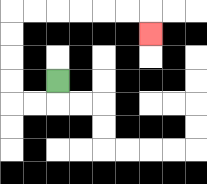{'start': '[2, 3]', 'end': '[6, 1]', 'path_directions': 'D,L,L,U,U,U,U,R,R,R,R,R,R,D', 'path_coordinates': '[[2, 3], [2, 4], [1, 4], [0, 4], [0, 3], [0, 2], [0, 1], [0, 0], [1, 0], [2, 0], [3, 0], [4, 0], [5, 0], [6, 0], [6, 1]]'}